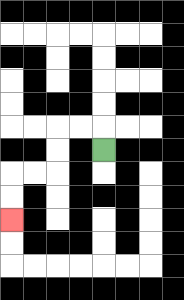{'start': '[4, 6]', 'end': '[0, 9]', 'path_directions': 'U,L,L,D,D,L,L,D,D', 'path_coordinates': '[[4, 6], [4, 5], [3, 5], [2, 5], [2, 6], [2, 7], [1, 7], [0, 7], [0, 8], [0, 9]]'}